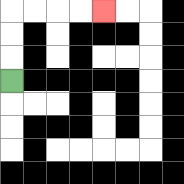{'start': '[0, 3]', 'end': '[4, 0]', 'path_directions': 'U,U,U,R,R,R,R', 'path_coordinates': '[[0, 3], [0, 2], [0, 1], [0, 0], [1, 0], [2, 0], [3, 0], [4, 0]]'}